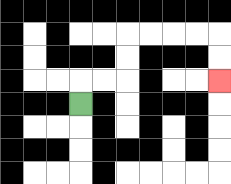{'start': '[3, 4]', 'end': '[9, 3]', 'path_directions': 'U,R,R,U,U,R,R,R,R,D,D', 'path_coordinates': '[[3, 4], [3, 3], [4, 3], [5, 3], [5, 2], [5, 1], [6, 1], [7, 1], [8, 1], [9, 1], [9, 2], [9, 3]]'}